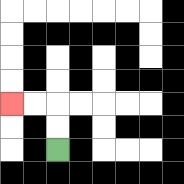{'start': '[2, 6]', 'end': '[0, 4]', 'path_directions': 'U,U,L,L', 'path_coordinates': '[[2, 6], [2, 5], [2, 4], [1, 4], [0, 4]]'}